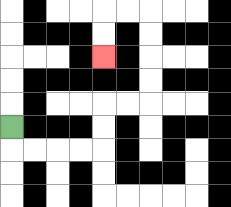{'start': '[0, 5]', 'end': '[4, 2]', 'path_directions': 'D,R,R,R,R,U,U,R,R,U,U,U,U,L,L,D,D', 'path_coordinates': '[[0, 5], [0, 6], [1, 6], [2, 6], [3, 6], [4, 6], [4, 5], [4, 4], [5, 4], [6, 4], [6, 3], [6, 2], [6, 1], [6, 0], [5, 0], [4, 0], [4, 1], [4, 2]]'}